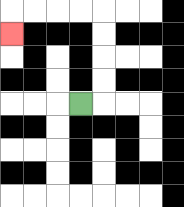{'start': '[3, 4]', 'end': '[0, 1]', 'path_directions': 'R,U,U,U,U,L,L,L,L,D', 'path_coordinates': '[[3, 4], [4, 4], [4, 3], [4, 2], [4, 1], [4, 0], [3, 0], [2, 0], [1, 0], [0, 0], [0, 1]]'}